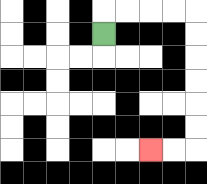{'start': '[4, 1]', 'end': '[6, 6]', 'path_directions': 'U,R,R,R,R,D,D,D,D,D,D,L,L', 'path_coordinates': '[[4, 1], [4, 0], [5, 0], [6, 0], [7, 0], [8, 0], [8, 1], [8, 2], [8, 3], [8, 4], [8, 5], [8, 6], [7, 6], [6, 6]]'}